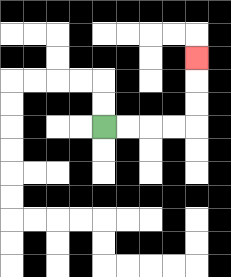{'start': '[4, 5]', 'end': '[8, 2]', 'path_directions': 'R,R,R,R,U,U,U', 'path_coordinates': '[[4, 5], [5, 5], [6, 5], [7, 5], [8, 5], [8, 4], [8, 3], [8, 2]]'}